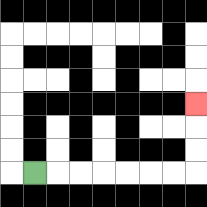{'start': '[1, 7]', 'end': '[8, 4]', 'path_directions': 'R,R,R,R,R,R,R,U,U,U', 'path_coordinates': '[[1, 7], [2, 7], [3, 7], [4, 7], [5, 7], [6, 7], [7, 7], [8, 7], [8, 6], [8, 5], [8, 4]]'}